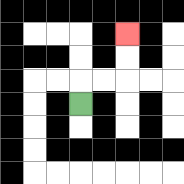{'start': '[3, 4]', 'end': '[5, 1]', 'path_directions': 'U,R,R,U,U', 'path_coordinates': '[[3, 4], [3, 3], [4, 3], [5, 3], [5, 2], [5, 1]]'}